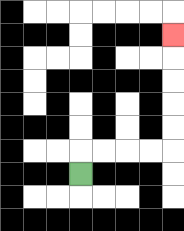{'start': '[3, 7]', 'end': '[7, 1]', 'path_directions': 'U,R,R,R,R,U,U,U,U,U', 'path_coordinates': '[[3, 7], [3, 6], [4, 6], [5, 6], [6, 6], [7, 6], [7, 5], [7, 4], [7, 3], [7, 2], [7, 1]]'}